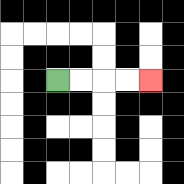{'start': '[2, 3]', 'end': '[6, 3]', 'path_directions': 'R,R,R,R', 'path_coordinates': '[[2, 3], [3, 3], [4, 3], [5, 3], [6, 3]]'}